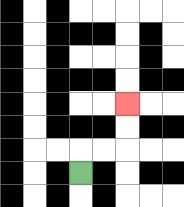{'start': '[3, 7]', 'end': '[5, 4]', 'path_directions': 'U,R,R,U,U', 'path_coordinates': '[[3, 7], [3, 6], [4, 6], [5, 6], [5, 5], [5, 4]]'}